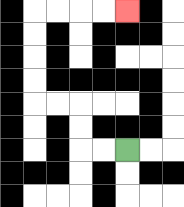{'start': '[5, 6]', 'end': '[5, 0]', 'path_directions': 'L,L,U,U,L,L,U,U,U,U,R,R,R,R', 'path_coordinates': '[[5, 6], [4, 6], [3, 6], [3, 5], [3, 4], [2, 4], [1, 4], [1, 3], [1, 2], [1, 1], [1, 0], [2, 0], [3, 0], [4, 0], [5, 0]]'}